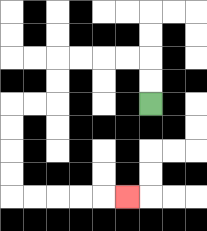{'start': '[6, 4]', 'end': '[5, 8]', 'path_directions': 'U,U,L,L,L,L,D,D,L,L,D,D,D,D,R,R,R,R,R', 'path_coordinates': '[[6, 4], [6, 3], [6, 2], [5, 2], [4, 2], [3, 2], [2, 2], [2, 3], [2, 4], [1, 4], [0, 4], [0, 5], [0, 6], [0, 7], [0, 8], [1, 8], [2, 8], [3, 8], [4, 8], [5, 8]]'}